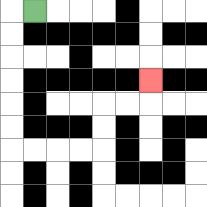{'start': '[1, 0]', 'end': '[6, 3]', 'path_directions': 'L,D,D,D,D,D,D,R,R,R,R,U,U,R,R,U', 'path_coordinates': '[[1, 0], [0, 0], [0, 1], [0, 2], [0, 3], [0, 4], [0, 5], [0, 6], [1, 6], [2, 6], [3, 6], [4, 6], [4, 5], [4, 4], [5, 4], [6, 4], [6, 3]]'}